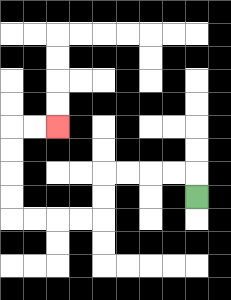{'start': '[8, 8]', 'end': '[2, 5]', 'path_directions': 'U,L,L,L,L,D,D,L,L,L,L,U,U,U,U,R,R', 'path_coordinates': '[[8, 8], [8, 7], [7, 7], [6, 7], [5, 7], [4, 7], [4, 8], [4, 9], [3, 9], [2, 9], [1, 9], [0, 9], [0, 8], [0, 7], [0, 6], [0, 5], [1, 5], [2, 5]]'}